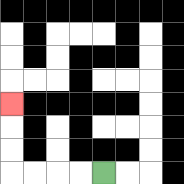{'start': '[4, 7]', 'end': '[0, 4]', 'path_directions': 'L,L,L,L,U,U,U', 'path_coordinates': '[[4, 7], [3, 7], [2, 7], [1, 7], [0, 7], [0, 6], [0, 5], [0, 4]]'}